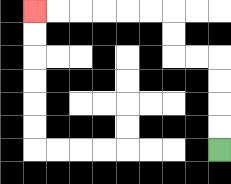{'start': '[9, 6]', 'end': '[1, 0]', 'path_directions': 'U,U,U,U,L,L,U,U,L,L,L,L,L,L', 'path_coordinates': '[[9, 6], [9, 5], [9, 4], [9, 3], [9, 2], [8, 2], [7, 2], [7, 1], [7, 0], [6, 0], [5, 0], [4, 0], [3, 0], [2, 0], [1, 0]]'}